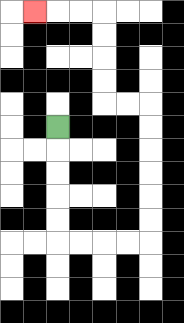{'start': '[2, 5]', 'end': '[1, 0]', 'path_directions': 'D,D,D,D,D,R,R,R,R,U,U,U,U,U,U,L,L,U,U,U,U,L,L,L', 'path_coordinates': '[[2, 5], [2, 6], [2, 7], [2, 8], [2, 9], [2, 10], [3, 10], [4, 10], [5, 10], [6, 10], [6, 9], [6, 8], [6, 7], [6, 6], [6, 5], [6, 4], [5, 4], [4, 4], [4, 3], [4, 2], [4, 1], [4, 0], [3, 0], [2, 0], [1, 0]]'}